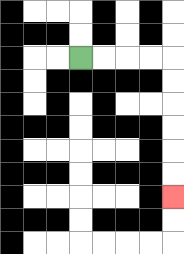{'start': '[3, 2]', 'end': '[7, 8]', 'path_directions': 'R,R,R,R,D,D,D,D,D,D', 'path_coordinates': '[[3, 2], [4, 2], [5, 2], [6, 2], [7, 2], [7, 3], [7, 4], [7, 5], [7, 6], [7, 7], [7, 8]]'}